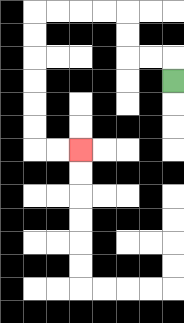{'start': '[7, 3]', 'end': '[3, 6]', 'path_directions': 'U,L,L,U,U,L,L,L,L,D,D,D,D,D,D,R,R', 'path_coordinates': '[[7, 3], [7, 2], [6, 2], [5, 2], [5, 1], [5, 0], [4, 0], [3, 0], [2, 0], [1, 0], [1, 1], [1, 2], [1, 3], [1, 4], [1, 5], [1, 6], [2, 6], [3, 6]]'}